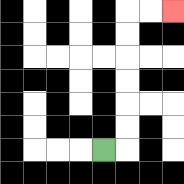{'start': '[4, 6]', 'end': '[7, 0]', 'path_directions': 'R,U,U,U,U,U,U,R,R', 'path_coordinates': '[[4, 6], [5, 6], [5, 5], [5, 4], [5, 3], [5, 2], [5, 1], [5, 0], [6, 0], [7, 0]]'}